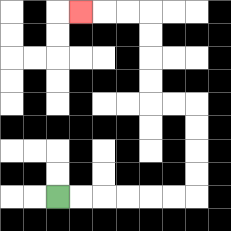{'start': '[2, 8]', 'end': '[3, 0]', 'path_directions': 'R,R,R,R,R,R,U,U,U,U,L,L,U,U,U,U,L,L,L', 'path_coordinates': '[[2, 8], [3, 8], [4, 8], [5, 8], [6, 8], [7, 8], [8, 8], [8, 7], [8, 6], [8, 5], [8, 4], [7, 4], [6, 4], [6, 3], [6, 2], [6, 1], [6, 0], [5, 0], [4, 0], [3, 0]]'}